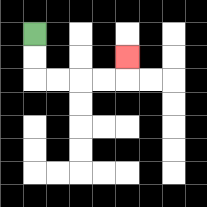{'start': '[1, 1]', 'end': '[5, 2]', 'path_directions': 'D,D,R,R,R,R,U', 'path_coordinates': '[[1, 1], [1, 2], [1, 3], [2, 3], [3, 3], [4, 3], [5, 3], [5, 2]]'}